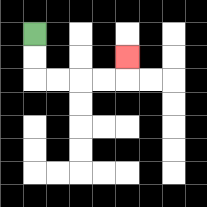{'start': '[1, 1]', 'end': '[5, 2]', 'path_directions': 'D,D,R,R,R,R,U', 'path_coordinates': '[[1, 1], [1, 2], [1, 3], [2, 3], [3, 3], [4, 3], [5, 3], [5, 2]]'}